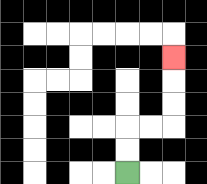{'start': '[5, 7]', 'end': '[7, 2]', 'path_directions': 'U,U,R,R,U,U,U', 'path_coordinates': '[[5, 7], [5, 6], [5, 5], [6, 5], [7, 5], [7, 4], [7, 3], [7, 2]]'}